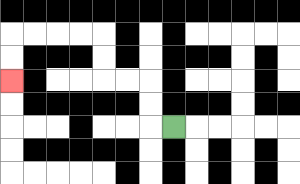{'start': '[7, 5]', 'end': '[0, 3]', 'path_directions': 'L,U,U,L,L,U,U,L,L,L,L,D,D', 'path_coordinates': '[[7, 5], [6, 5], [6, 4], [6, 3], [5, 3], [4, 3], [4, 2], [4, 1], [3, 1], [2, 1], [1, 1], [0, 1], [0, 2], [0, 3]]'}